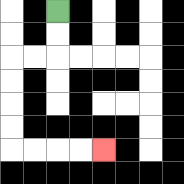{'start': '[2, 0]', 'end': '[4, 6]', 'path_directions': 'D,D,L,L,D,D,D,D,R,R,R,R', 'path_coordinates': '[[2, 0], [2, 1], [2, 2], [1, 2], [0, 2], [0, 3], [0, 4], [0, 5], [0, 6], [1, 6], [2, 6], [3, 6], [4, 6]]'}